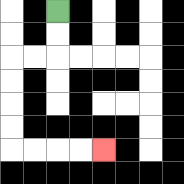{'start': '[2, 0]', 'end': '[4, 6]', 'path_directions': 'D,D,L,L,D,D,D,D,R,R,R,R', 'path_coordinates': '[[2, 0], [2, 1], [2, 2], [1, 2], [0, 2], [0, 3], [0, 4], [0, 5], [0, 6], [1, 6], [2, 6], [3, 6], [4, 6]]'}